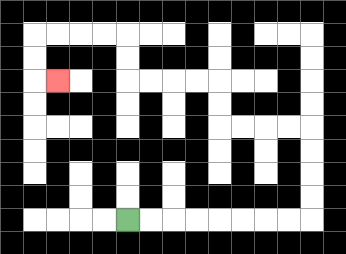{'start': '[5, 9]', 'end': '[2, 3]', 'path_directions': 'R,R,R,R,R,R,R,R,U,U,U,U,L,L,L,L,U,U,L,L,L,L,U,U,L,L,L,L,D,D,R', 'path_coordinates': '[[5, 9], [6, 9], [7, 9], [8, 9], [9, 9], [10, 9], [11, 9], [12, 9], [13, 9], [13, 8], [13, 7], [13, 6], [13, 5], [12, 5], [11, 5], [10, 5], [9, 5], [9, 4], [9, 3], [8, 3], [7, 3], [6, 3], [5, 3], [5, 2], [5, 1], [4, 1], [3, 1], [2, 1], [1, 1], [1, 2], [1, 3], [2, 3]]'}